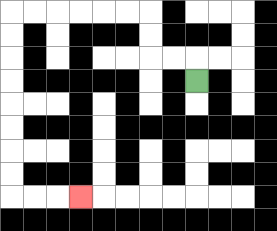{'start': '[8, 3]', 'end': '[3, 8]', 'path_directions': 'U,L,L,U,U,L,L,L,L,L,L,D,D,D,D,D,D,D,D,R,R,R', 'path_coordinates': '[[8, 3], [8, 2], [7, 2], [6, 2], [6, 1], [6, 0], [5, 0], [4, 0], [3, 0], [2, 0], [1, 0], [0, 0], [0, 1], [0, 2], [0, 3], [0, 4], [0, 5], [0, 6], [0, 7], [0, 8], [1, 8], [2, 8], [3, 8]]'}